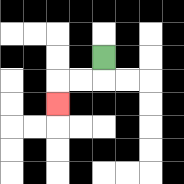{'start': '[4, 2]', 'end': '[2, 4]', 'path_directions': 'D,L,L,D', 'path_coordinates': '[[4, 2], [4, 3], [3, 3], [2, 3], [2, 4]]'}